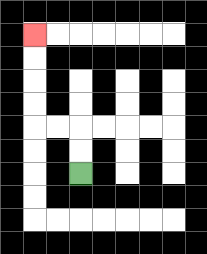{'start': '[3, 7]', 'end': '[1, 1]', 'path_directions': 'U,U,L,L,U,U,U,U', 'path_coordinates': '[[3, 7], [3, 6], [3, 5], [2, 5], [1, 5], [1, 4], [1, 3], [1, 2], [1, 1]]'}